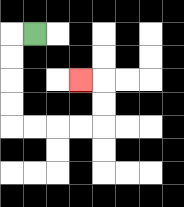{'start': '[1, 1]', 'end': '[3, 3]', 'path_directions': 'L,D,D,D,D,R,R,R,R,U,U,L', 'path_coordinates': '[[1, 1], [0, 1], [0, 2], [0, 3], [0, 4], [0, 5], [1, 5], [2, 5], [3, 5], [4, 5], [4, 4], [4, 3], [3, 3]]'}